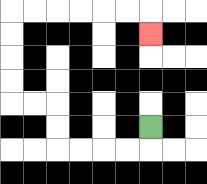{'start': '[6, 5]', 'end': '[6, 1]', 'path_directions': 'D,L,L,L,L,U,U,L,L,U,U,U,U,R,R,R,R,R,R,D', 'path_coordinates': '[[6, 5], [6, 6], [5, 6], [4, 6], [3, 6], [2, 6], [2, 5], [2, 4], [1, 4], [0, 4], [0, 3], [0, 2], [0, 1], [0, 0], [1, 0], [2, 0], [3, 0], [4, 0], [5, 0], [6, 0], [6, 1]]'}